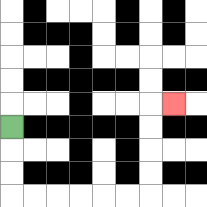{'start': '[0, 5]', 'end': '[7, 4]', 'path_directions': 'D,D,D,R,R,R,R,R,R,U,U,U,U,R', 'path_coordinates': '[[0, 5], [0, 6], [0, 7], [0, 8], [1, 8], [2, 8], [3, 8], [4, 8], [5, 8], [6, 8], [6, 7], [6, 6], [6, 5], [6, 4], [7, 4]]'}